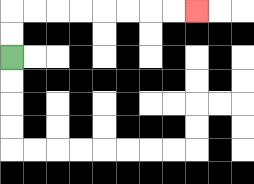{'start': '[0, 2]', 'end': '[8, 0]', 'path_directions': 'U,U,R,R,R,R,R,R,R,R', 'path_coordinates': '[[0, 2], [0, 1], [0, 0], [1, 0], [2, 0], [3, 0], [4, 0], [5, 0], [6, 0], [7, 0], [8, 0]]'}